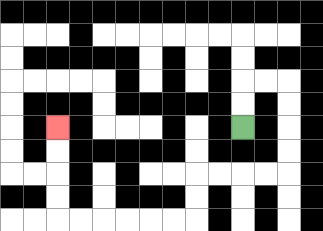{'start': '[10, 5]', 'end': '[2, 5]', 'path_directions': 'U,U,R,R,D,D,D,D,L,L,L,L,D,D,L,L,L,L,L,L,U,U,U,U', 'path_coordinates': '[[10, 5], [10, 4], [10, 3], [11, 3], [12, 3], [12, 4], [12, 5], [12, 6], [12, 7], [11, 7], [10, 7], [9, 7], [8, 7], [8, 8], [8, 9], [7, 9], [6, 9], [5, 9], [4, 9], [3, 9], [2, 9], [2, 8], [2, 7], [2, 6], [2, 5]]'}